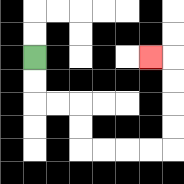{'start': '[1, 2]', 'end': '[6, 2]', 'path_directions': 'D,D,R,R,D,D,R,R,R,R,U,U,U,U,L', 'path_coordinates': '[[1, 2], [1, 3], [1, 4], [2, 4], [3, 4], [3, 5], [3, 6], [4, 6], [5, 6], [6, 6], [7, 6], [7, 5], [7, 4], [7, 3], [7, 2], [6, 2]]'}